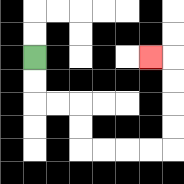{'start': '[1, 2]', 'end': '[6, 2]', 'path_directions': 'D,D,R,R,D,D,R,R,R,R,U,U,U,U,L', 'path_coordinates': '[[1, 2], [1, 3], [1, 4], [2, 4], [3, 4], [3, 5], [3, 6], [4, 6], [5, 6], [6, 6], [7, 6], [7, 5], [7, 4], [7, 3], [7, 2], [6, 2]]'}